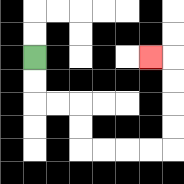{'start': '[1, 2]', 'end': '[6, 2]', 'path_directions': 'D,D,R,R,D,D,R,R,R,R,U,U,U,U,L', 'path_coordinates': '[[1, 2], [1, 3], [1, 4], [2, 4], [3, 4], [3, 5], [3, 6], [4, 6], [5, 6], [6, 6], [7, 6], [7, 5], [7, 4], [7, 3], [7, 2], [6, 2]]'}